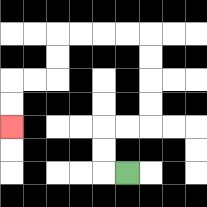{'start': '[5, 7]', 'end': '[0, 5]', 'path_directions': 'L,U,U,R,R,U,U,U,U,L,L,L,L,D,D,L,L,D,D', 'path_coordinates': '[[5, 7], [4, 7], [4, 6], [4, 5], [5, 5], [6, 5], [6, 4], [6, 3], [6, 2], [6, 1], [5, 1], [4, 1], [3, 1], [2, 1], [2, 2], [2, 3], [1, 3], [0, 3], [0, 4], [0, 5]]'}